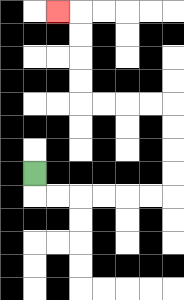{'start': '[1, 7]', 'end': '[2, 0]', 'path_directions': 'D,R,R,R,R,R,R,U,U,U,U,L,L,L,L,U,U,U,U,L', 'path_coordinates': '[[1, 7], [1, 8], [2, 8], [3, 8], [4, 8], [5, 8], [6, 8], [7, 8], [7, 7], [7, 6], [7, 5], [7, 4], [6, 4], [5, 4], [4, 4], [3, 4], [3, 3], [3, 2], [3, 1], [3, 0], [2, 0]]'}